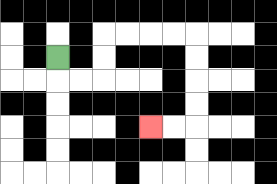{'start': '[2, 2]', 'end': '[6, 5]', 'path_directions': 'D,R,R,U,U,R,R,R,R,D,D,D,D,L,L', 'path_coordinates': '[[2, 2], [2, 3], [3, 3], [4, 3], [4, 2], [4, 1], [5, 1], [6, 1], [7, 1], [8, 1], [8, 2], [8, 3], [8, 4], [8, 5], [7, 5], [6, 5]]'}